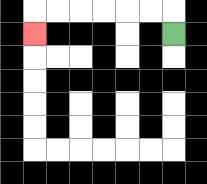{'start': '[7, 1]', 'end': '[1, 1]', 'path_directions': 'U,L,L,L,L,L,L,D', 'path_coordinates': '[[7, 1], [7, 0], [6, 0], [5, 0], [4, 0], [3, 0], [2, 0], [1, 0], [1, 1]]'}